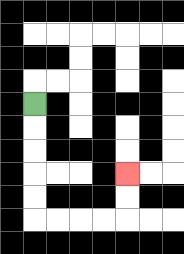{'start': '[1, 4]', 'end': '[5, 7]', 'path_directions': 'D,D,D,D,D,R,R,R,R,U,U', 'path_coordinates': '[[1, 4], [1, 5], [1, 6], [1, 7], [1, 8], [1, 9], [2, 9], [3, 9], [4, 9], [5, 9], [5, 8], [5, 7]]'}